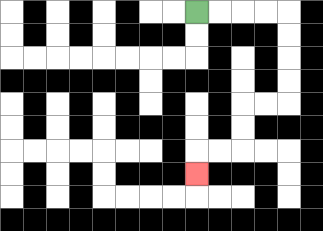{'start': '[8, 0]', 'end': '[8, 7]', 'path_directions': 'R,R,R,R,D,D,D,D,L,L,D,D,L,L,D', 'path_coordinates': '[[8, 0], [9, 0], [10, 0], [11, 0], [12, 0], [12, 1], [12, 2], [12, 3], [12, 4], [11, 4], [10, 4], [10, 5], [10, 6], [9, 6], [8, 6], [8, 7]]'}